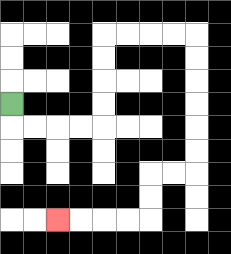{'start': '[0, 4]', 'end': '[2, 9]', 'path_directions': 'D,R,R,R,R,U,U,U,U,R,R,R,R,D,D,D,D,D,D,L,L,D,D,L,L,L,L', 'path_coordinates': '[[0, 4], [0, 5], [1, 5], [2, 5], [3, 5], [4, 5], [4, 4], [4, 3], [4, 2], [4, 1], [5, 1], [6, 1], [7, 1], [8, 1], [8, 2], [8, 3], [8, 4], [8, 5], [8, 6], [8, 7], [7, 7], [6, 7], [6, 8], [6, 9], [5, 9], [4, 9], [3, 9], [2, 9]]'}